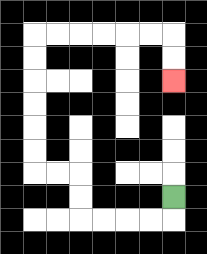{'start': '[7, 8]', 'end': '[7, 3]', 'path_directions': 'D,L,L,L,L,U,U,L,L,U,U,U,U,U,U,R,R,R,R,R,R,D,D', 'path_coordinates': '[[7, 8], [7, 9], [6, 9], [5, 9], [4, 9], [3, 9], [3, 8], [3, 7], [2, 7], [1, 7], [1, 6], [1, 5], [1, 4], [1, 3], [1, 2], [1, 1], [2, 1], [3, 1], [4, 1], [5, 1], [6, 1], [7, 1], [7, 2], [7, 3]]'}